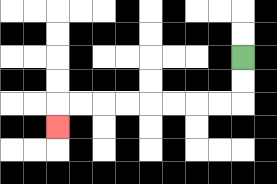{'start': '[10, 2]', 'end': '[2, 5]', 'path_directions': 'D,D,L,L,L,L,L,L,L,L,D', 'path_coordinates': '[[10, 2], [10, 3], [10, 4], [9, 4], [8, 4], [7, 4], [6, 4], [5, 4], [4, 4], [3, 4], [2, 4], [2, 5]]'}